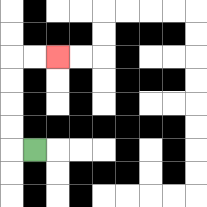{'start': '[1, 6]', 'end': '[2, 2]', 'path_directions': 'L,U,U,U,U,R,R', 'path_coordinates': '[[1, 6], [0, 6], [0, 5], [0, 4], [0, 3], [0, 2], [1, 2], [2, 2]]'}